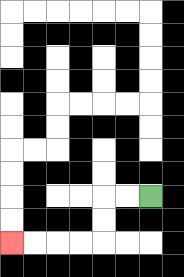{'start': '[6, 8]', 'end': '[0, 10]', 'path_directions': 'L,L,D,D,L,L,L,L', 'path_coordinates': '[[6, 8], [5, 8], [4, 8], [4, 9], [4, 10], [3, 10], [2, 10], [1, 10], [0, 10]]'}